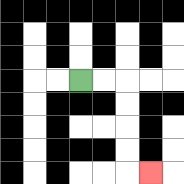{'start': '[3, 3]', 'end': '[6, 7]', 'path_directions': 'R,R,D,D,D,D,R', 'path_coordinates': '[[3, 3], [4, 3], [5, 3], [5, 4], [5, 5], [5, 6], [5, 7], [6, 7]]'}